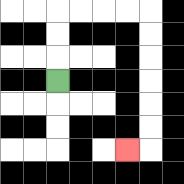{'start': '[2, 3]', 'end': '[5, 6]', 'path_directions': 'U,U,U,R,R,R,R,D,D,D,D,D,D,L', 'path_coordinates': '[[2, 3], [2, 2], [2, 1], [2, 0], [3, 0], [4, 0], [5, 0], [6, 0], [6, 1], [6, 2], [6, 3], [6, 4], [6, 5], [6, 6], [5, 6]]'}